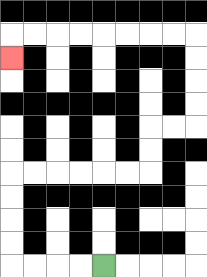{'start': '[4, 11]', 'end': '[0, 2]', 'path_directions': 'L,L,L,L,U,U,U,U,R,R,R,R,R,R,U,U,R,R,U,U,U,U,L,L,L,L,L,L,L,L,D', 'path_coordinates': '[[4, 11], [3, 11], [2, 11], [1, 11], [0, 11], [0, 10], [0, 9], [0, 8], [0, 7], [1, 7], [2, 7], [3, 7], [4, 7], [5, 7], [6, 7], [6, 6], [6, 5], [7, 5], [8, 5], [8, 4], [8, 3], [8, 2], [8, 1], [7, 1], [6, 1], [5, 1], [4, 1], [3, 1], [2, 1], [1, 1], [0, 1], [0, 2]]'}